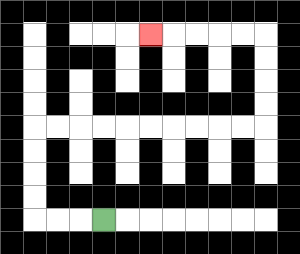{'start': '[4, 9]', 'end': '[6, 1]', 'path_directions': 'L,L,L,U,U,U,U,R,R,R,R,R,R,R,R,R,R,U,U,U,U,L,L,L,L,L', 'path_coordinates': '[[4, 9], [3, 9], [2, 9], [1, 9], [1, 8], [1, 7], [1, 6], [1, 5], [2, 5], [3, 5], [4, 5], [5, 5], [6, 5], [7, 5], [8, 5], [9, 5], [10, 5], [11, 5], [11, 4], [11, 3], [11, 2], [11, 1], [10, 1], [9, 1], [8, 1], [7, 1], [6, 1]]'}